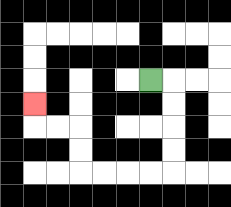{'start': '[6, 3]', 'end': '[1, 4]', 'path_directions': 'R,D,D,D,D,L,L,L,L,U,U,L,L,U', 'path_coordinates': '[[6, 3], [7, 3], [7, 4], [7, 5], [7, 6], [7, 7], [6, 7], [5, 7], [4, 7], [3, 7], [3, 6], [3, 5], [2, 5], [1, 5], [1, 4]]'}